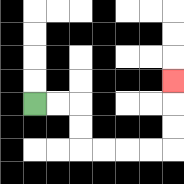{'start': '[1, 4]', 'end': '[7, 3]', 'path_directions': 'R,R,D,D,R,R,R,R,U,U,U', 'path_coordinates': '[[1, 4], [2, 4], [3, 4], [3, 5], [3, 6], [4, 6], [5, 6], [6, 6], [7, 6], [7, 5], [7, 4], [7, 3]]'}